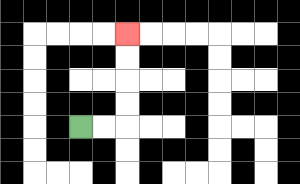{'start': '[3, 5]', 'end': '[5, 1]', 'path_directions': 'R,R,U,U,U,U', 'path_coordinates': '[[3, 5], [4, 5], [5, 5], [5, 4], [5, 3], [5, 2], [5, 1]]'}